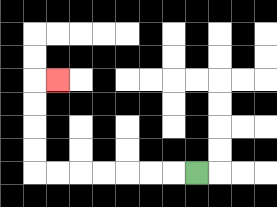{'start': '[8, 7]', 'end': '[2, 3]', 'path_directions': 'L,L,L,L,L,L,L,U,U,U,U,R', 'path_coordinates': '[[8, 7], [7, 7], [6, 7], [5, 7], [4, 7], [3, 7], [2, 7], [1, 7], [1, 6], [1, 5], [1, 4], [1, 3], [2, 3]]'}